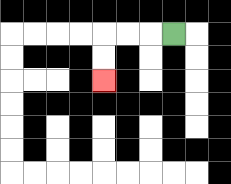{'start': '[7, 1]', 'end': '[4, 3]', 'path_directions': 'L,L,L,D,D', 'path_coordinates': '[[7, 1], [6, 1], [5, 1], [4, 1], [4, 2], [4, 3]]'}